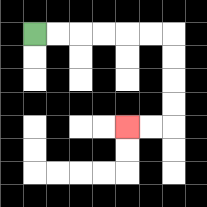{'start': '[1, 1]', 'end': '[5, 5]', 'path_directions': 'R,R,R,R,R,R,D,D,D,D,L,L', 'path_coordinates': '[[1, 1], [2, 1], [3, 1], [4, 1], [5, 1], [6, 1], [7, 1], [7, 2], [7, 3], [7, 4], [7, 5], [6, 5], [5, 5]]'}